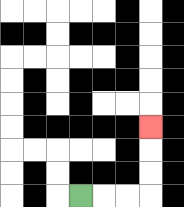{'start': '[3, 8]', 'end': '[6, 5]', 'path_directions': 'R,R,R,U,U,U', 'path_coordinates': '[[3, 8], [4, 8], [5, 8], [6, 8], [6, 7], [6, 6], [6, 5]]'}